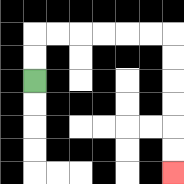{'start': '[1, 3]', 'end': '[7, 7]', 'path_directions': 'U,U,R,R,R,R,R,R,D,D,D,D,D,D', 'path_coordinates': '[[1, 3], [1, 2], [1, 1], [2, 1], [3, 1], [4, 1], [5, 1], [6, 1], [7, 1], [7, 2], [7, 3], [7, 4], [7, 5], [7, 6], [7, 7]]'}